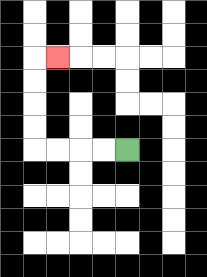{'start': '[5, 6]', 'end': '[2, 2]', 'path_directions': 'L,L,L,L,U,U,U,U,R', 'path_coordinates': '[[5, 6], [4, 6], [3, 6], [2, 6], [1, 6], [1, 5], [1, 4], [1, 3], [1, 2], [2, 2]]'}